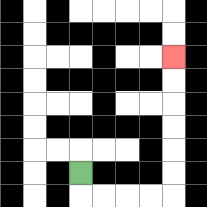{'start': '[3, 7]', 'end': '[7, 2]', 'path_directions': 'D,R,R,R,R,U,U,U,U,U,U', 'path_coordinates': '[[3, 7], [3, 8], [4, 8], [5, 8], [6, 8], [7, 8], [7, 7], [7, 6], [7, 5], [7, 4], [7, 3], [7, 2]]'}